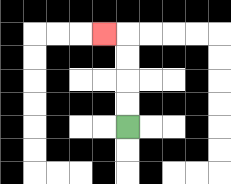{'start': '[5, 5]', 'end': '[4, 1]', 'path_directions': 'U,U,U,U,L', 'path_coordinates': '[[5, 5], [5, 4], [5, 3], [5, 2], [5, 1], [4, 1]]'}